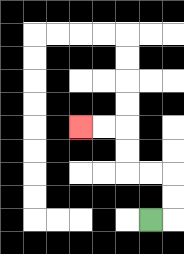{'start': '[6, 9]', 'end': '[3, 5]', 'path_directions': 'R,U,U,L,L,U,U,L,L', 'path_coordinates': '[[6, 9], [7, 9], [7, 8], [7, 7], [6, 7], [5, 7], [5, 6], [5, 5], [4, 5], [3, 5]]'}